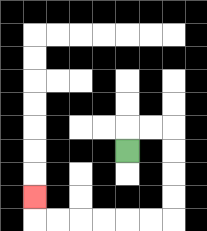{'start': '[5, 6]', 'end': '[1, 8]', 'path_directions': 'U,R,R,D,D,D,D,L,L,L,L,L,L,U', 'path_coordinates': '[[5, 6], [5, 5], [6, 5], [7, 5], [7, 6], [7, 7], [7, 8], [7, 9], [6, 9], [5, 9], [4, 9], [3, 9], [2, 9], [1, 9], [1, 8]]'}